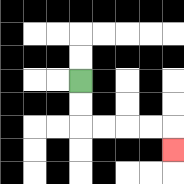{'start': '[3, 3]', 'end': '[7, 6]', 'path_directions': 'D,D,R,R,R,R,D', 'path_coordinates': '[[3, 3], [3, 4], [3, 5], [4, 5], [5, 5], [6, 5], [7, 5], [7, 6]]'}